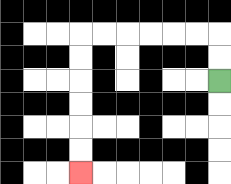{'start': '[9, 3]', 'end': '[3, 7]', 'path_directions': 'U,U,L,L,L,L,L,L,D,D,D,D,D,D', 'path_coordinates': '[[9, 3], [9, 2], [9, 1], [8, 1], [7, 1], [6, 1], [5, 1], [4, 1], [3, 1], [3, 2], [3, 3], [3, 4], [3, 5], [3, 6], [3, 7]]'}